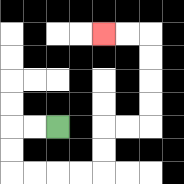{'start': '[2, 5]', 'end': '[4, 1]', 'path_directions': 'L,L,D,D,R,R,R,R,U,U,R,R,U,U,U,U,L,L', 'path_coordinates': '[[2, 5], [1, 5], [0, 5], [0, 6], [0, 7], [1, 7], [2, 7], [3, 7], [4, 7], [4, 6], [4, 5], [5, 5], [6, 5], [6, 4], [6, 3], [6, 2], [6, 1], [5, 1], [4, 1]]'}